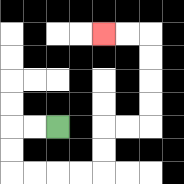{'start': '[2, 5]', 'end': '[4, 1]', 'path_directions': 'L,L,D,D,R,R,R,R,U,U,R,R,U,U,U,U,L,L', 'path_coordinates': '[[2, 5], [1, 5], [0, 5], [0, 6], [0, 7], [1, 7], [2, 7], [3, 7], [4, 7], [4, 6], [4, 5], [5, 5], [6, 5], [6, 4], [6, 3], [6, 2], [6, 1], [5, 1], [4, 1]]'}